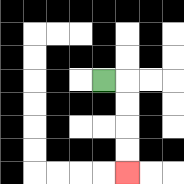{'start': '[4, 3]', 'end': '[5, 7]', 'path_directions': 'R,D,D,D,D', 'path_coordinates': '[[4, 3], [5, 3], [5, 4], [5, 5], [5, 6], [5, 7]]'}